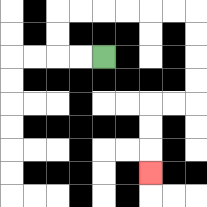{'start': '[4, 2]', 'end': '[6, 7]', 'path_directions': 'L,L,U,U,R,R,R,R,R,R,D,D,D,D,L,L,D,D,D', 'path_coordinates': '[[4, 2], [3, 2], [2, 2], [2, 1], [2, 0], [3, 0], [4, 0], [5, 0], [6, 0], [7, 0], [8, 0], [8, 1], [8, 2], [8, 3], [8, 4], [7, 4], [6, 4], [6, 5], [6, 6], [6, 7]]'}